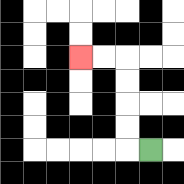{'start': '[6, 6]', 'end': '[3, 2]', 'path_directions': 'L,U,U,U,U,L,L', 'path_coordinates': '[[6, 6], [5, 6], [5, 5], [5, 4], [5, 3], [5, 2], [4, 2], [3, 2]]'}